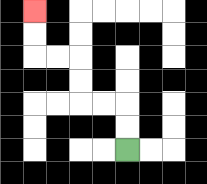{'start': '[5, 6]', 'end': '[1, 0]', 'path_directions': 'U,U,L,L,U,U,L,L,U,U', 'path_coordinates': '[[5, 6], [5, 5], [5, 4], [4, 4], [3, 4], [3, 3], [3, 2], [2, 2], [1, 2], [1, 1], [1, 0]]'}